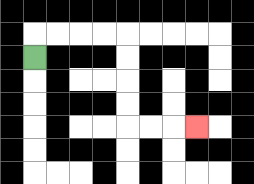{'start': '[1, 2]', 'end': '[8, 5]', 'path_directions': 'U,R,R,R,R,D,D,D,D,R,R,R', 'path_coordinates': '[[1, 2], [1, 1], [2, 1], [3, 1], [4, 1], [5, 1], [5, 2], [5, 3], [5, 4], [5, 5], [6, 5], [7, 5], [8, 5]]'}